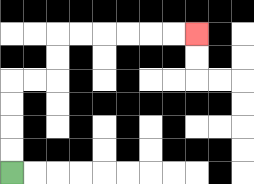{'start': '[0, 7]', 'end': '[8, 1]', 'path_directions': 'U,U,U,U,R,R,U,U,R,R,R,R,R,R', 'path_coordinates': '[[0, 7], [0, 6], [0, 5], [0, 4], [0, 3], [1, 3], [2, 3], [2, 2], [2, 1], [3, 1], [4, 1], [5, 1], [6, 1], [7, 1], [8, 1]]'}